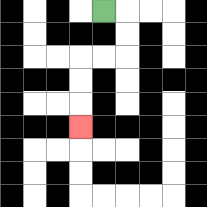{'start': '[4, 0]', 'end': '[3, 5]', 'path_directions': 'R,D,D,L,L,D,D,D', 'path_coordinates': '[[4, 0], [5, 0], [5, 1], [5, 2], [4, 2], [3, 2], [3, 3], [3, 4], [3, 5]]'}